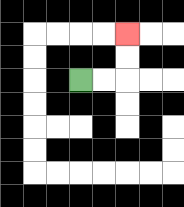{'start': '[3, 3]', 'end': '[5, 1]', 'path_directions': 'R,R,U,U', 'path_coordinates': '[[3, 3], [4, 3], [5, 3], [5, 2], [5, 1]]'}